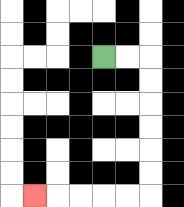{'start': '[4, 2]', 'end': '[1, 8]', 'path_directions': 'R,R,D,D,D,D,D,D,L,L,L,L,L', 'path_coordinates': '[[4, 2], [5, 2], [6, 2], [6, 3], [6, 4], [6, 5], [6, 6], [6, 7], [6, 8], [5, 8], [4, 8], [3, 8], [2, 8], [1, 8]]'}